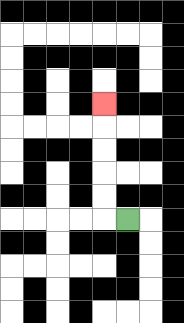{'start': '[5, 9]', 'end': '[4, 4]', 'path_directions': 'L,U,U,U,U,U', 'path_coordinates': '[[5, 9], [4, 9], [4, 8], [4, 7], [4, 6], [4, 5], [4, 4]]'}